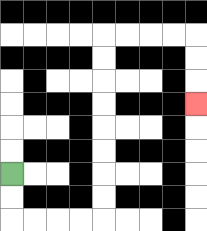{'start': '[0, 7]', 'end': '[8, 4]', 'path_directions': 'D,D,R,R,R,R,U,U,U,U,U,U,U,U,R,R,R,R,D,D,D', 'path_coordinates': '[[0, 7], [0, 8], [0, 9], [1, 9], [2, 9], [3, 9], [4, 9], [4, 8], [4, 7], [4, 6], [4, 5], [4, 4], [4, 3], [4, 2], [4, 1], [5, 1], [6, 1], [7, 1], [8, 1], [8, 2], [8, 3], [8, 4]]'}